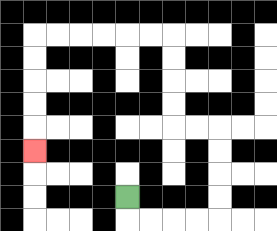{'start': '[5, 8]', 'end': '[1, 6]', 'path_directions': 'D,R,R,R,R,U,U,U,U,L,L,U,U,U,U,L,L,L,L,L,L,D,D,D,D,D', 'path_coordinates': '[[5, 8], [5, 9], [6, 9], [7, 9], [8, 9], [9, 9], [9, 8], [9, 7], [9, 6], [9, 5], [8, 5], [7, 5], [7, 4], [7, 3], [7, 2], [7, 1], [6, 1], [5, 1], [4, 1], [3, 1], [2, 1], [1, 1], [1, 2], [1, 3], [1, 4], [1, 5], [1, 6]]'}